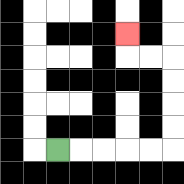{'start': '[2, 6]', 'end': '[5, 1]', 'path_directions': 'R,R,R,R,R,U,U,U,U,L,L,U', 'path_coordinates': '[[2, 6], [3, 6], [4, 6], [5, 6], [6, 6], [7, 6], [7, 5], [7, 4], [7, 3], [7, 2], [6, 2], [5, 2], [5, 1]]'}